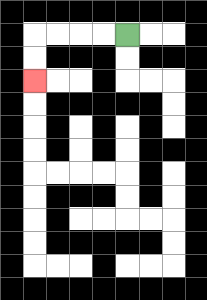{'start': '[5, 1]', 'end': '[1, 3]', 'path_directions': 'L,L,L,L,D,D', 'path_coordinates': '[[5, 1], [4, 1], [3, 1], [2, 1], [1, 1], [1, 2], [1, 3]]'}